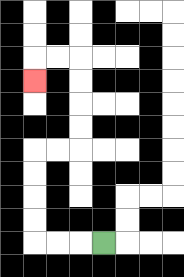{'start': '[4, 10]', 'end': '[1, 3]', 'path_directions': 'L,L,L,U,U,U,U,R,R,U,U,U,U,L,L,D', 'path_coordinates': '[[4, 10], [3, 10], [2, 10], [1, 10], [1, 9], [1, 8], [1, 7], [1, 6], [2, 6], [3, 6], [3, 5], [3, 4], [3, 3], [3, 2], [2, 2], [1, 2], [1, 3]]'}